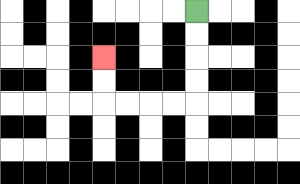{'start': '[8, 0]', 'end': '[4, 2]', 'path_directions': 'D,D,D,D,L,L,L,L,U,U', 'path_coordinates': '[[8, 0], [8, 1], [8, 2], [8, 3], [8, 4], [7, 4], [6, 4], [5, 4], [4, 4], [4, 3], [4, 2]]'}